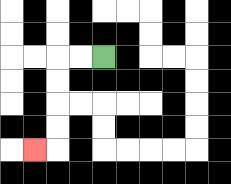{'start': '[4, 2]', 'end': '[1, 6]', 'path_directions': 'L,L,D,D,D,D,L', 'path_coordinates': '[[4, 2], [3, 2], [2, 2], [2, 3], [2, 4], [2, 5], [2, 6], [1, 6]]'}